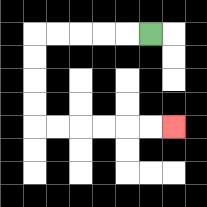{'start': '[6, 1]', 'end': '[7, 5]', 'path_directions': 'L,L,L,L,L,D,D,D,D,R,R,R,R,R,R', 'path_coordinates': '[[6, 1], [5, 1], [4, 1], [3, 1], [2, 1], [1, 1], [1, 2], [1, 3], [1, 4], [1, 5], [2, 5], [3, 5], [4, 5], [5, 5], [6, 5], [7, 5]]'}